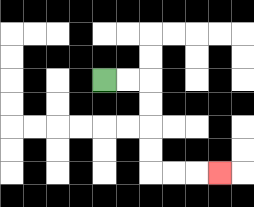{'start': '[4, 3]', 'end': '[9, 7]', 'path_directions': 'R,R,D,D,D,D,R,R,R', 'path_coordinates': '[[4, 3], [5, 3], [6, 3], [6, 4], [6, 5], [6, 6], [6, 7], [7, 7], [8, 7], [9, 7]]'}